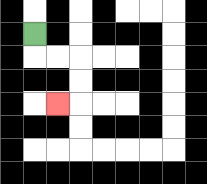{'start': '[1, 1]', 'end': '[2, 4]', 'path_directions': 'D,R,R,D,D,L', 'path_coordinates': '[[1, 1], [1, 2], [2, 2], [3, 2], [3, 3], [3, 4], [2, 4]]'}